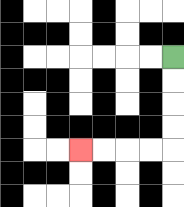{'start': '[7, 2]', 'end': '[3, 6]', 'path_directions': 'D,D,D,D,L,L,L,L', 'path_coordinates': '[[7, 2], [7, 3], [7, 4], [7, 5], [7, 6], [6, 6], [5, 6], [4, 6], [3, 6]]'}